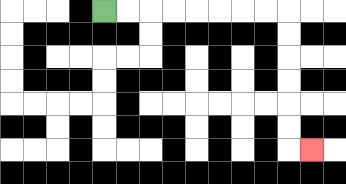{'start': '[4, 0]', 'end': '[13, 6]', 'path_directions': 'R,R,R,R,R,R,R,R,D,D,D,D,D,D,R', 'path_coordinates': '[[4, 0], [5, 0], [6, 0], [7, 0], [8, 0], [9, 0], [10, 0], [11, 0], [12, 0], [12, 1], [12, 2], [12, 3], [12, 4], [12, 5], [12, 6], [13, 6]]'}